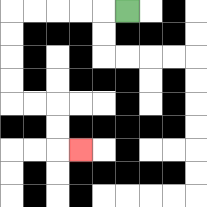{'start': '[5, 0]', 'end': '[3, 6]', 'path_directions': 'L,L,L,L,L,D,D,D,D,R,R,D,D,R', 'path_coordinates': '[[5, 0], [4, 0], [3, 0], [2, 0], [1, 0], [0, 0], [0, 1], [0, 2], [0, 3], [0, 4], [1, 4], [2, 4], [2, 5], [2, 6], [3, 6]]'}